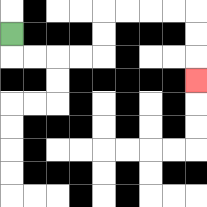{'start': '[0, 1]', 'end': '[8, 3]', 'path_directions': 'D,R,R,R,R,U,U,R,R,R,R,D,D,D', 'path_coordinates': '[[0, 1], [0, 2], [1, 2], [2, 2], [3, 2], [4, 2], [4, 1], [4, 0], [5, 0], [6, 0], [7, 0], [8, 0], [8, 1], [8, 2], [8, 3]]'}